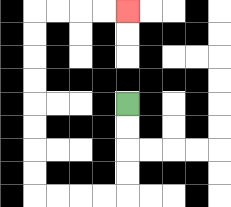{'start': '[5, 4]', 'end': '[5, 0]', 'path_directions': 'D,D,D,D,L,L,L,L,U,U,U,U,U,U,U,U,R,R,R,R', 'path_coordinates': '[[5, 4], [5, 5], [5, 6], [5, 7], [5, 8], [4, 8], [3, 8], [2, 8], [1, 8], [1, 7], [1, 6], [1, 5], [1, 4], [1, 3], [1, 2], [1, 1], [1, 0], [2, 0], [3, 0], [4, 0], [5, 0]]'}